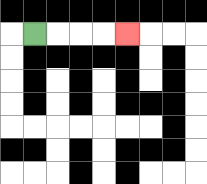{'start': '[1, 1]', 'end': '[5, 1]', 'path_directions': 'R,R,R,R', 'path_coordinates': '[[1, 1], [2, 1], [3, 1], [4, 1], [5, 1]]'}